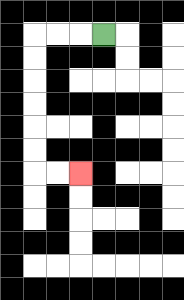{'start': '[4, 1]', 'end': '[3, 7]', 'path_directions': 'L,L,L,D,D,D,D,D,D,R,R', 'path_coordinates': '[[4, 1], [3, 1], [2, 1], [1, 1], [1, 2], [1, 3], [1, 4], [1, 5], [1, 6], [1, 7], [2, 7], [3, 7]]'}